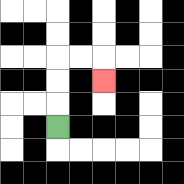{'start': '[2, 5]', 'end': '[4, 3]', 'path_directions': 'U,U,U,R,R,D', 'path_coordinates': '[[2, 5], [2, 4], [2, 3], [2, 2], [3, 2], [4, 2], [4, 3]]'}